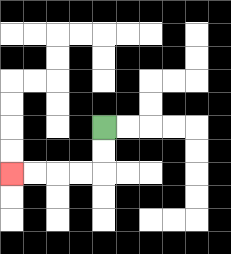{'start': '[4, 5]', 'end': '[0, 7]', 'path_directions': 'D,D,L,L,L,L', 'path_coordinates': '[[4, 5], [4, 6], [4, 7], [3, 7], [2, 7], [1, 7], [0, 7]]'}